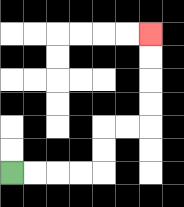{'start': '[0, 7]', 'end': '[6, 1]', 'path_directions': 'R,R,R,R,U,U,R,R,U,U,U,U', 'path_coordinates': '[[0, 7], [1, 7], [2, 7], [3, 7], [4, 7], [4, 6], [4, 5], [5, 5], [6, 5], [6, 4], [6, 3], [6, 2], [6, 1]]'}